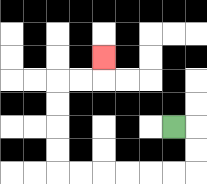{'start': '[7, 5]', 'end': '[4, 2]', 'path_directions': 'R,D,D,L,L,L,L,L,L,U,U,U,U,R,R,U', 'path_coordinates': '[[7, 5], [8, 5], [8, 6], [8, 7], [7, 7], [6, 7], [5, 7], [4, 7], [3, 7], [2, 7], [2, 6], [2, 5], [2, 4], [2, 3], [3, 3], [4, 3], [4, 2]]'}